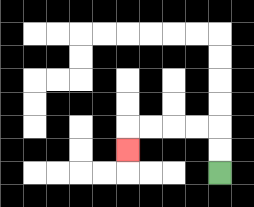{'start': '[9, 7]', 'end': '[5, 6]', 'path_directions': 'U,U,L,L,L,L,D', 'path_coordinates': '[[9, 7], [9, 6], [9, 5], [8, 5], [7, 5], [6, 5], [5, 5], [5, 6]]'}